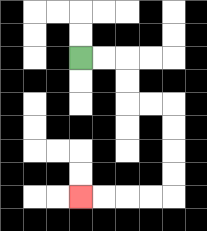{'start': '[3, 2]', 'end': '[3, 8]', 'path_directions': 'R,R,D,D,R,R,D,D,D,D,L,L,L,L', 'path_coordinates': '[[3, 2], [4, 2], [5, 2], [5, 3], [5, 4], [6, 4], [7, 4], [7, 5], [7, 6], [7, 7], [7, 8], [6, 8], [5, 8], [4, 8], [3, 8]]'}